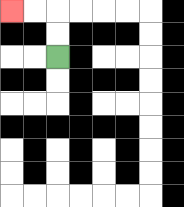{'start': '[2, 2]', 'end': '[0, 0]', 'path_directions': 'U,U,L,L', 'path_coordinates': '[[2, 2], [2, 1], [2, 0], [1, 0], [0, 0]]'}